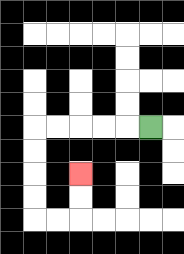{'start': '[6, 5]', 'end': '[3, 7]', 'path_directions': 'L,L,L,L,L,D,D,D,D,R,R,U,U', 'path_coordinates': '[[6, 5], [5, 5], [4, 5], [3, 5], [2, 5], [1, 5], [1, 6], [1, 7], [1, 8], [1, 9], [2, 9], [3, 9], [3, 8], [3, 7]]'}